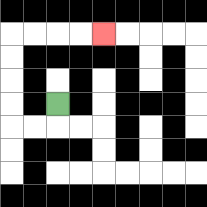{'start': '[2, 4]', 'end': '[4, 1]', 'path_directions': 'D,L,L,U,U,U,U,R,R,R,R', 'path_coordinates': '[[2, 4], [2, 5], [1, 5], [0, 5], [0, 4], [0, 3], [0, 2], [0, 1], [1, 1], [2, 1], [3, 1], [4, 1]]'}